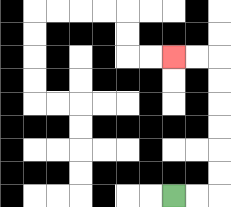{'start': '[7, 8]', 'end': '[7, 2]', 'path_directions': 'R,R,U,U,U,U,U,U,L,L', 'path_coordinates': '[[7, 8], [8, 8], [9, 8], [9, 7], [9, 6], [9, 5], [9, 4], [9, 3], [9, 2], [8, 2], [7, 2]]'}